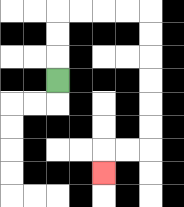{'start': '[2, 3]', 'end': '[4, 7]', 'path_directions': 'U,U,U,R,R,R,R,D,D,D,D,D,D,L,L,D', 'path_coordinates': '[[2, 3], [2, 2], [2, 1], [2, 0], [3, 0], [4, 0], [5, 0], [6, 0], [6, 1], [6, 2], [6, 3], [6, 4], [6, 5], [6, 6], [5, 6], [4, 6], [4, 7]]'}